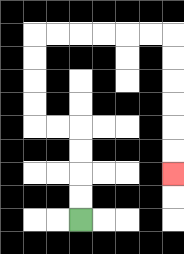{'start': '[3, 9]', 'end': '[7, 7]', 'path_directions': 'U,U,U,U,L,L,U,U,U,U,R,R,R,R,R,R,D,D,D,D,D,D', 'path_coordinates': '[[3, 9], [3, 8], [3, 7], [3, 6], [3, 5], [2, 5], [1, 5], [1, 4], [1, 3], [1, 2], [1, 1], [2, 1], [3, 1], [4, 1], [5, 1], [6, 1], [7, 1], [7, 2], [7, 3], [7, 4], [7, 5], [7, 6], [7, 7]]'}